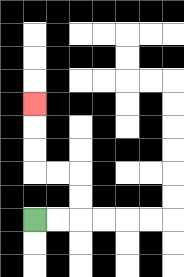{'start': '[1, 9]', 'end': '[1, 4]', 'path_directions': 'R,R,U,U,L,L,U,U,U', 'path_coordinates': '[[1, 9], [2, 9], [3, 9], [3, 8], [3, 7], [2, 7], [1, 7], [1, 6], [1, 5], [1, 4]]'}